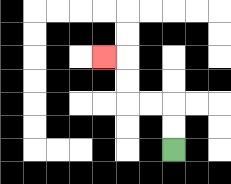{'start': '[7, 6]', 'end': '[4, 2]', 'path_directions': 'U,U,L,L,U,U,L', 'path_coordinates': '[[7, 6], [7, 5], [7, 4], [6, 4], [5, 4], [5, 3], [5, 2], [4, 2]]'}